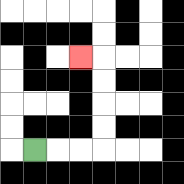{'start': '[1, 6]', 'end': '[3, 2]', 'path_directions': 'R,R,R,U,U,U,U,L', 'path_coordinates': '[[1, 6], [2, 6], [3, 6], [4, 6], [4, 5], [4, 4], [4, 3], [4, 2], [3, 2]]'}